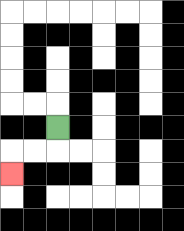{'start': '[2, 5]', 'end': '[0, 7]', 'path_directions': 'D,L,L,D', 'path_coordinates': '[[2, 5], [2, 6], [1, 6], [0, 6], [0, 7]]'}